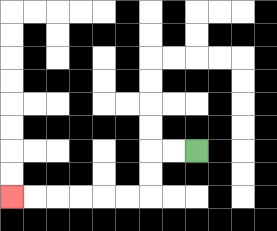{'start': '[8, 6]', 'end': '[0, 8]', 'path_directions': 'L,L,D,D,L,L,L,L,L,L', 'path_coordinates': '[[8, 6], [7, 6], [6, 6], [6, 7], [6, 8], [5, 8], [4, 8], [3, 8], [2, 8], [1, 8], [0, 8]]'}